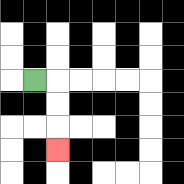{'start': '[1, 3]', 'end': '[2, 6]', 'path_directions': 'R,D,D,D', 'path_coordinates': '[[1, 3], [2, 3], [2, 4], [2, 5], [2, 6]]'}